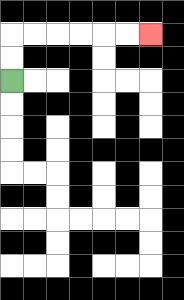{'start': '[0, 3]', 'end': '[6, 1]', 'path_directions': 'U,U,R,R,R,R,R,R', 'path_coordinates': '[[0, 3], [0, 2], [0, 1], [1, 1], [2, 1], [3, 1], [4, 1], [5, 1], [6, 1]]'}